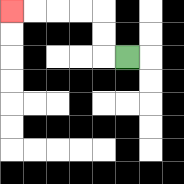{'start': '[5, 2]', 'end': '[0, 0]', 'path_directions': 'L,U,U,L,L,L,L', 'path_coordinates': '[[5, 2], [4, 2], [4, 1], [4, 0], [3, 0], [2, 0], [1, 0], [0, 0]]'}